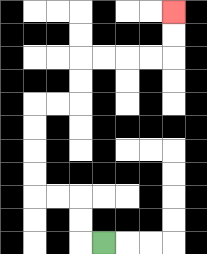{'start': '[4, 10]', 'end': '[7, 0]', 'path_directions': 'L,U,U,L,L,U,U,U,U,R,R,U,U,R,R,R,R,U,U', 'path_coordinates': '[[4, 10], [3, 10], [3, 9], [3, 8], [2, 8], [1, 8], [1, 7], [1, 6], [1, 5], [1, 4], [2, 4], [3, 4], [3, 3], [3, 2], [4, 2], [5, 2], [6, 2], [7, 2], [7, 1], [7, 0]]'}